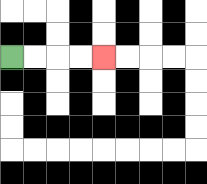{'start': '[0, 2]', 'end': '[4, 2]', 'path_directions': 'R,R,R,R', 'path_coordinates': '[[0, 2], [1, 2], [2, 2], [3, 2], [4, 2]]'}